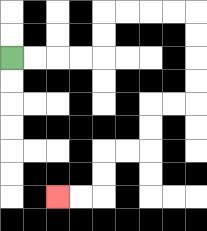{'start': '[0, 2]', 'end': '[2, 8]', 'path_directions': 'R,R,R,R,U,U,R,R,R,R,D,D,D,D,L,L,D,D,L,L,D,D,L,L', 'path_coordinates': '[[0, 2], [1, 2], [2, 2], [3, 2], [4, 2], [4, 1], [4, 0], [5, 0], [6, 0], [7, 0], [8, 0], [8, 1], [8, 2], [8, 3], [8, 4], [7, 4], [6, 4], [6, 5], [6, 6], [5, 6], [4, 6], [4, 7], [4, 8], [3, 8], [2, 8]]'}